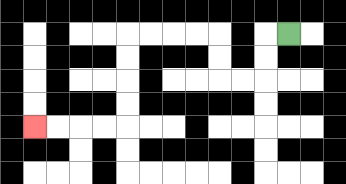{'start': '[12, 1]', 'end': '[1, 5]', 'path_directions': 'L,D,D,L,L,U,U,L,L,L,L,D,D,D,D,L,L,L,L', 'path_coordinates': '[[12, 1], [11, 1], [11, 2], [11, 3], [10, 3], [9, 3], [9, 2], [9, 1], [8, 1], [7, 1], [6, 1], [5, 1], [5, 2], [5, 3], [5, 4], [5, 5], [4, 5], [3, 5], [2, 5], [1, 5]]'}